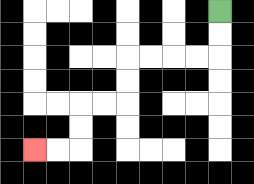{'start': '[9, 0]', 'end': '[1, 6]', 'path_directions': 'D,D,L,L,L,L,D,D,L,L,D,D,L,L', 'path_coordinates': '[[9, 0], [9, 1], [9, 2], [8, 2], [7, 2], [6, 2], [5, 2], [5, 3], [5, 4], [4, 4], [3, 4], [3, 5], [3, 6], [2, 6], [1, 6]]'}